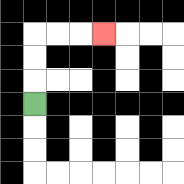{'start': '[1, 4]', 'end': '[4, 1]', 'path_directions': 'U,U,U,R,R,R', 'path_coordinates': '[[1, 4], [1, 3], [1, 2], [1, 1], [2, 1], [3, 1], [4, 1]]'}